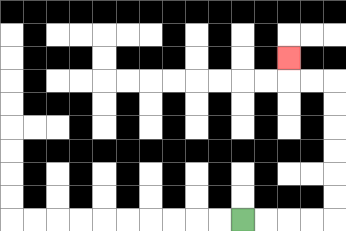{'start': '[10, 9]', 'end': '[12, 2]', 'path_directions': 'R,R,R,R,U,U,U,U,U,U,L,L,U', 'path_coordinates': '[[10, 9], [11, 9], [12, 9], [13, 9], [14, 9], [14, 8], [14, 7], [14, 6], [14, 5], [14, 4], [14, 3], [13, 3], [12, 3], [12, 2]]'}